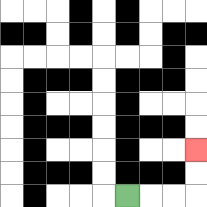{'start': '[5, 8]', 'end': '[8, 6]', 'path_directions': 'R,R,R,U,U', 'path_coordinates': '[[5, 8], [6, 8], [7, 8], [8, 8], [8, 7], [8, 6]]'}